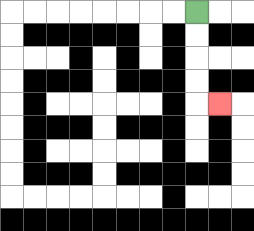{'start': '[8, 0]', 'end': '[9, 4]', 'path_directions': 'D,D,D,D,R', 'path_coordinates': '[[8, 0], [8, 1], [8, 2], [8, 3], [8, 4], [9, 4]]'}